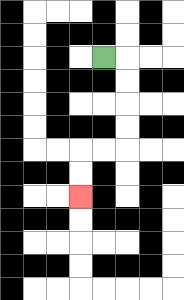{'start': '[4, 2]', 'end': '[3, 8]', 'path_directions': 'R,D,D,D,D,L,L,D,D', 'path_coordinates': '[[4, 2], [5, 2], [5, 3], [5, 4], [5, 5], [5, 6], [4, 6], [3, 6], [3, 7], [3, 8]]'}